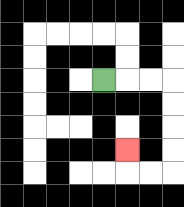{'start': '[4, 3]', 'end': '[5, 6]', 'path_directions': 'R,R,R,D,D,D,D,L,L,U', 'path_coordinates': '[[4, 3], [5, 3], [6, 3], [7, 3], [7, 4], [7, 5], [7, 6], [7, 7], [6, 7], [5, 7], [5, 6]]'}